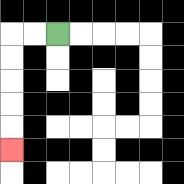{'start': '[2, 1]', 'end': '[0, 6]', 'path_directions': 'L,L,D,D,D,D,D', 'path_coordinates': '[[2, 1], [1, 1], [0, 1], [0, 2], [0, 3], [0, 4], [0, 5], [0, 6]]'}